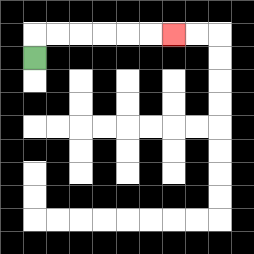{'start': '[1, 2]', 'end': '[7, 1]', 'path_directions': 'U,R,R,R,R,R,R', 'path_coordinates': '[[1, 2], [1, 1], [2, 1], [3, 1], [4, 1], [5, 1], [6, 1], [7, 1]]'}